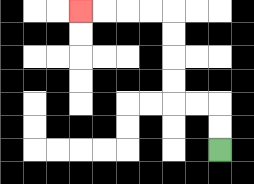{'start': '[9, 6]', 'end': '[3, 0]', 'path_directions': 'U,U,L,L,U,U,U,U,L,L,L,L', 'path_coordinates': '[[9, 6], [9, 5], [9, 4], [8, 4], [7, 4], [7, 3], [7, 2], [7, 1], [7, 0], [6, 0], [5, 0], [4, 0], [3, 0]]'}